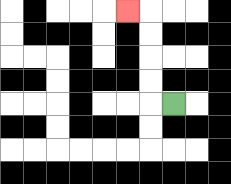{'start': '[7, 4]', 'end': '[5, 0]', 'path_directions': 'L,U,U,U,U,L', 'path_coordinates': '[[7, 4], [6, 4], [6, 3], [6, 2], [6, 1], [6, 0], [5, 0]]'}